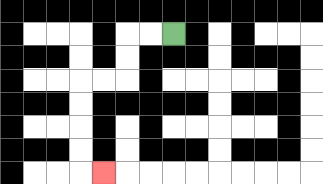{'start': '[7, 1]', 'end': '[4, 7]', 'path_directions': 'L,L,D,D,L,L,D,D,D,D,R', 'path_coordinates': '[[7, 1], [6, 1], [5, 1], [5, 2], [5, 3], [4, 3], [3, 3], [3, 4], [3, 5], [3, 6], [3, 7], [4, 7]]'}